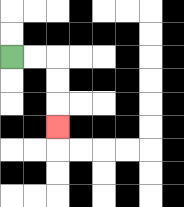{'start': '[0, 2]', 'end': '[2, 5]', 'path_directions': 'R,R,D,D,D', 'path_coordinates': '[[0, 2], [1, 2], [2, 2], [2, 3], [2, 4], [2, 5]]'}